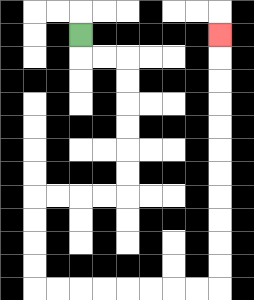{'start': '[3, 1]', 'end': '[9, 1]', 'path_directions': 'D,R,R,D,D,D,D,D,D,L,L,L,L,D,D,D,D,R,R,R,R,R,R,R,R,U,U,U,U,U,U,U,U,U,U,U', 'path_coordinates': '[[3, 1], [3, 2], [4, 2], [5, 2], [5, 3], [5, 4], [5, 5], [5, 6], [5, 7], [5, 8], [4, 8], [3, 8], [2, 8], [1, 8], [1, 9], [1, 10], [1, 11], [1, 12], [2, 12], [3, 12], [4, 12], [5, 12], [6, 12], [7, 12], [8, 12], [9, 12], [9, 11], [9, 10], [9, 9], [9, 8], [9, 7], [9, 6], [9, 5], [9, 4], [9, 3], [9, 2], [9, 1]]'}